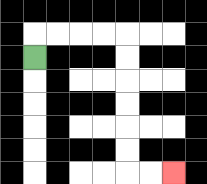{'start': '[1, 2]', 'end': '[7, 7]', 'path_directions': 'U,R,R,R,R,D,D,D,D,D,D,R,R', 'path_coordinates': '[[1, 2], [1, 1], [2, 1], [3, 1], [4, 1], [5, 1], [5, 2], [5, 3], [5, 4], [5, 5], [5, 6], [5, 7], [6, 7], [7, 7]]'}